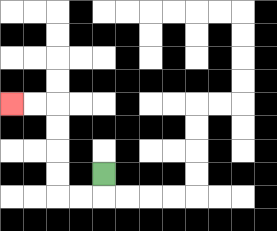{'start': '[4, 7]', 'end': '[0, 4]', 'path_directions': 'D,L,L,U,U,U,U,L,L', 'path_coordinates': '[[4, 7], [4, 8], [3, 8], [2, 8], [2, 7], [2, 6], [2, 5], [2, 4], [1, 4], [0, 4]]'}